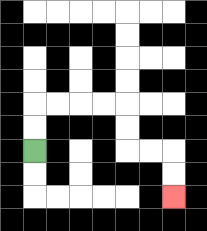{'start': '[1, 6]', 'end': '[7, 8]', 'path_directions': 'U,U,R,R,R,R,D,D,R,R,D,D', 'path_coordinates': '[[1, 6], [1, 5], [1, 4], [2, 4], [3, 4], [4, 4], [5, 4], [5, 5], [5, 6], [6, 6], [7, 6], [7, 7], [7, 8]]'}